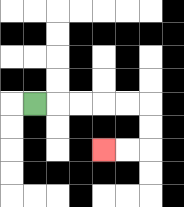{'start': '[1, 4]', 'end': '[4, 6]', 'path_directions': 'R,R,R,R,R,D,D,L,L', 'path_coordinates': '[[1, 4], [2, 4], [3, 4], [4, 4], [5, 4], [6, 4], [6, 5], [6, 6], [5, 6], [4, 6]]'}